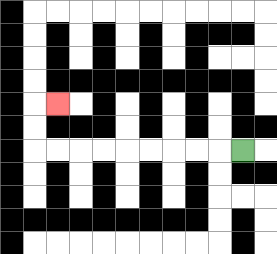{'start': '[10, 6]', 'end': '[2, 4]', 'path_directions': 'L,L,L,L,L,L,L,L,L,U,U,R', 'path_coordinates': '[[10, 6], [9, 6], [8, 6], [7, 6], [6, 6], [5, 6], [4, 6], [3, 6], [2, 6], [1, 6], [1, 5], [1, 4], [2, 4]]'}